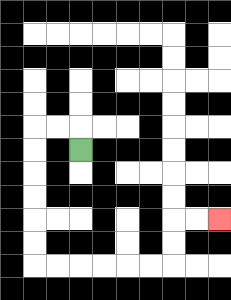{'start': '[3, 6]', 'end': '[9, 9]', 'path_directions': 'U,L,L,D,D,D,D,D,D,R,R,R,R,R,R,U,U,R,R', 'path_coordinates': '[[3, 6], [3, 5], [2, 5], [1, 5], [1, 6], [1, 7], [1, 8], [1, 9], [1, 10], [1, 11], [2, 11], [3, 11], [4, 11], [5, 11], [6, 11], [7, 11], [7, 10], [7, 9], [8, 9], [9, 9]]'}